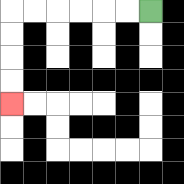{'start': '[6, 0]', 'end': '[0, 4]', 'path_directions': 'L,L,L,L,L,L,D,D,D,D', 'path_coordinates': '[[6, 0], [5, 0], [4, 0], [3, 0], [2, 0], [1, 0], [0, 0], [0, 1], [0, 2], [0, 3], [0, 4]]'}